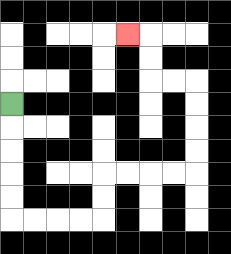{'start': '[0, 4]', 'end': '[5, 1]', 'path_directions': 'D,D,D,D,D,R,R,R,R,U,U,R,R,R,R,U,U,U,U,L,L,U,U,L', 'path_coordinates': '[[0, 4], [0, 5], [0, 6], [0, 7], [0, 8], [0, 9], [1, 9], [2, 9], [3, 9], [4, 9], [4, 8], [4, 7], [5, 7], [6, 7], [7, 7], [8, 7], [8, 6], [8, 5], [8, 4], [8, 3], [7, 3], [6, 3], [6, 2], [6, 1], [5, 1]]'}